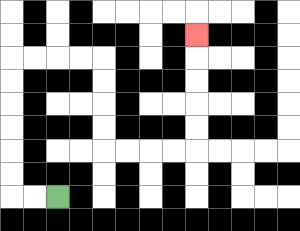{'start': '[2, 8]', 'end': '[8, 1]', 'path_directions': 'L,L,U,U,U,U,U,U,R,R,R,R,D,D,D,D,R,R,R,R,U,U,U,U,U', 'path_coordinates': '[[2, 8], [1, 8], [0, 8], [0, 7], [0, 6], [0, 5], [0, 4], [0, 3], [0, 2], [1, 2], [2, 2], [3, 2], [4, 2], [4, 3], [4, 4], [4, 5], [4, 6], [5, 6], [6, 6], [7, 6], [8, 6], [8, 5], [8, 4], [8, 3], [8, 2], [8, 1]]'}